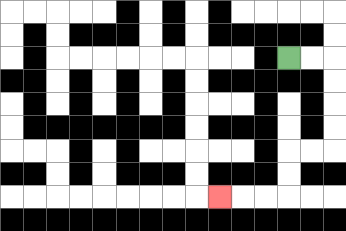{'start': '[12, 2]', 'end': '[9, 8]', 'path_directions': 'R,R,D,D,D,D,L,L,D,D,L,L,L', 'path_coordinates': '[[12, 2], [13, 2], [14, 2], [14, 3], [14, 4], [14, 5], [14, 6], [13, 6], [12, 6], [12, 7], [12, 8], [11, 8], [10, 8], [9, 8]]'}